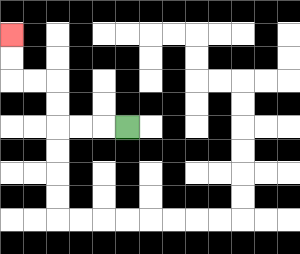{'start': '[5, 5]', 'end': '[0, 1]', 'path_directions': 'L,L,L,U,U,L,L,U,U', 'path_coordinates': '[[5, 5], [4, 5], [3, 5], [2, 5], [2, 4], [2, 3], [1, 3], [0, 3], [0, 2], [0, 1]]'}